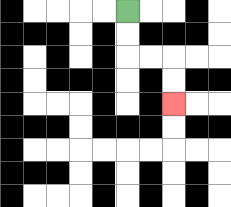{'start': '[5, 0]', 'end': '[7, 4]', 'path_directions': 'D,D,R,R,D,D', 'path_coordinates': '[[5, 0], [5, 1], [5, 2], [6, 2], [7, 2], [7, 3], [7, 4]]'}